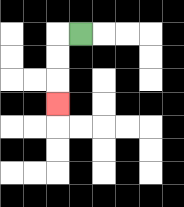{'start': '[3, 1]', 'end': '[2, 4]', 'path_directions': 'L,D,D,D', 'path_coordinates': '[[3, 1], [2, 1], [2, 2], [2, 3], [2, 4]]'}